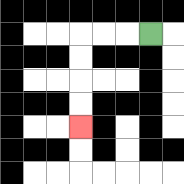{'start': '[6, 1]', 'end': '[3, 5]', 'path_directions': 'L,L,L,D,D,D,D', 'path_coordinates': '[[6, 1], [5, 1], [4, 1], [3, 1], [3, 2], [3, 3], [3, 4], [3, 5]]'}